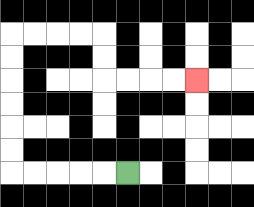{'start': '[5, 7]', 'end': '[8, 3]', 'path_directions': 'L,L,L,L,L,U,U,U,U,U,U,R,R,R,R,D,D,R,R,R,R', 'path_coordinates': '[[5, 7], [4, 7], [3, 7], [2, 7], [1, 7], [0, 7], [0, 6], [0, 5], [0, 4], [0, 3], [0, 2], [0, 1], [1, 1], [2, 1], [3, 1], [4, 1], [4, 2], [4, 3], [5, 3], [6, 3], [7, 3], [8, 3]]'}